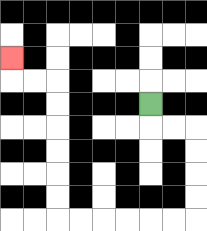{'start': '[6, 4]', 'end': '[0, 2]', 'path_directions': 'D,R,R,D,D,D,D,L,L,L,L,L,L,U,U,U,U,U,U,L,L,U', 'path_coordinates': '[[6, 4], [6, 5], [7, 5], [8, 5], [8, 6], [8, 7], [8, 8], [8, 9], [7, 9], [6, 9], [5, 9], [4, 9], [3, 9], [2, 9], [2, 8], [2, 7], [2, 6], [2, 5], [2, 4], [2, 3], [1, 3], [0, 3], [0, 2]]'}